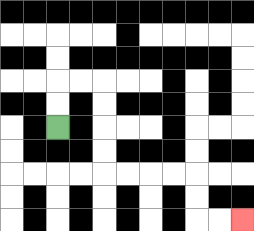{'start': '[2, 5]', 'end': '[10, 9]', 'path_directions': 'U,U,R,R,D,D,D,D,R,R,R,R,D,D,R,R', 'path_coordinates': '[[2, 5], [2, 4], [2, 3], [3, 3], [4, 3], [4, 4], [4, 5], [4, 6], [4, 7], [5, 7], [6, 7], [7, 7], [8, 7], [8, 8], [8, 9], [9, 9], [10, 9]]'}